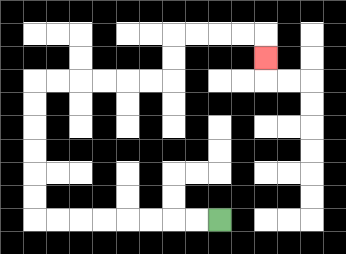{'start': '[9, 9]', 'end': '[11, 2]', 'path_directions': 'L,L,L,L,L,L,L,L,U,U,U,U,U,U,R,R,R,R,R,R,U,U,R,R,R,R,D', 'path_coordinates': '[[9, 9], [8, 9], [7, 9], [6, 9], [5, 9], [4, 9], [3, 9], [2, 9], [1, 9], [1, 8], [1, 7], [1, 6], [1, 5], [1, 4], [1, 3], [2, 3], [3, 3], [4, 3], [5, 3], [6, 3], [7, 3], [7, 2], [7, 1], [8, 1], [9, 1], [10, 1], [11, 1], [11, 2]]'}